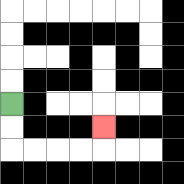{'start': '[0, 4]', 'end': '[4, 5]', 'path_directions': 'D,D,R,R,R,R,U', 'path_coordinates': '[[0, 4], [0, 5], [0, 6], [1, 6], [2, 6], [3, 6], [4, 6], [4, 5]]'}